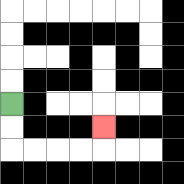{'start': '[0, 4]', 'end': '[4, 5]', 'path_directions': 'D,D,R,R,R,R,U', 'path_coordinates': '[[0, 4], [0, 5], [0, 6], [1, 6], [2, 6], [3, 6], [4, 6], [4, 5]]'}